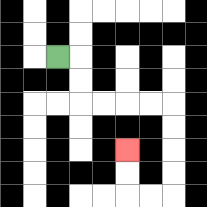{'start': '[2, 2]', 'end': '[5, 6]', 'path_directions': 'R,D,D,R,R,R,R,D,D,D,D,L,L,U,U', 'path_coordinates': '[[2, 2], [3, 2], [3, 3], [3, 4], [4, 4], [5, 4], [6, 4], [7, 4], [7, 5], [7, 6], [7, 7], [7, 8], [6, 8], [5, 8], [5, 7], [5, 6]]'}